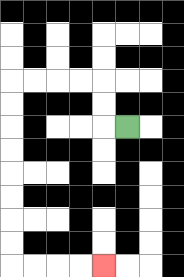{'start': '[5, 5]', 'end': '[4, 11]', 'path_directions': 'L,U,U,L,L,L,L,D,D,D,D,D,D,D,D,R,R,R,R', 'path_coordinates': '[[5, 5], [4, 5], [4, 4], [4, 3], [3, 3], [2, 3], [1, 3], [0, 3], [0, 4], [0, 5], [0, 6], [0, 7], [0, 8], [0, 9], [0, 10], [0, 11], [1, 11], [2, 11], [3, 11], [4, 11]]'}